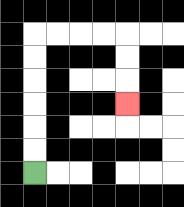{'start': '[1, 7]', 'end': '[5, 4]', 'path_directions': 'U,U,U,U,U,U,R,R,R,R,D,D,D', 'path_coordinates': '[[1, 7], [1, 6], [1, 5], [1, 4], [1, 3], [1, 2], [1, 1], [2, 1], [3, 1], [4, 1], [5, 1], [5, 2], [5, 3], [5, 4]]'}